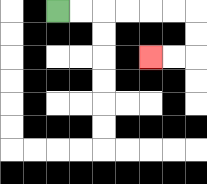{'start': '[2, 0]', 'end': '[6, 2]', 'path_directions': 'R,R,R,R,R,R,D,D,L,L', 'path_coordinates': '[[2, 0], [3, 0], [4, 0], [5, 0], [6, 0], [7, 0], [8, 0], [8, 1], [8, 2], [7, 2], [6, 2]]'}